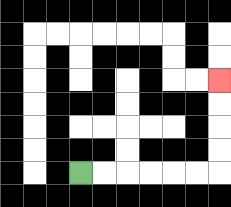{'start': '[3, 7]', 'end': '[9, 3]', 'path_directions': 'R,R,R,R,R,R,U,U,U,U', 'path_coordinates': '[[3, 7], [4, 7], [5, 7], [6, 7], [7, 7], [8, 7], [9, 7], [9, 6], [9, 5], [9, 4], [9, 3]]'}